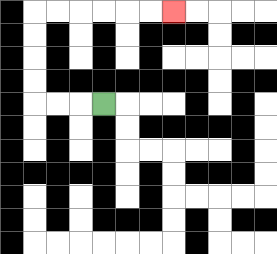{'start': '[4, 4]', 'end': '[7, 0]', 'path_directions': 'L,L,L,U,U,U,U,R,R,R,R,R,R', 'path_coordinates': '[[4, 4], [3, 4], [2, 4], [1, 4], [1, 3], [1, 2], [1, 1], [1, 0], [2, 0], [3, 0], [4, 0], [5, 0], [6, 0], [7, 0]]'}